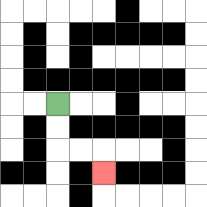{'start': '[2, 4]', 'end': '[4, 7]', 'path_directions': 'D,D,R,R,D', 'path_coordinates': '[[2, 4], [2, 5], [2, 6], [3, 6], [4, 6], [4, 7]]'}